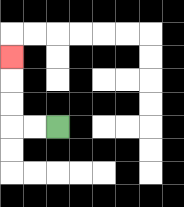{'start': '[2, 5]', 'end': '[0, 2]', 'path_directions': 'L,L,U,U,U', 'path_coordinates': '[[2, 5], [1, 5], [0, 5], [0, 4], [0, 3], [0, 2]]'}